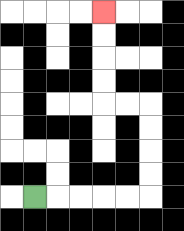{'start': '[1, 8]', 'end': '[4, 0]', 'path_directions': 'R,R,R,R,R,U,U,U,U,L,L,U,U,U,U', 'path_coordinates': '[[1, 8], [2, 8], [3, 8], [4, 8], [5, 8], [6, 8], [6, 7], [6, 6], [6, 5], [6, 4], [5, 4], [4, 4], [4, 3], [4, 2], [4, 1], [4, 0]]'}